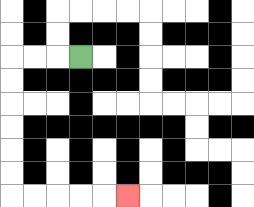{'start': '[3, 2]', 'end': '[5, 8]', 'path_directions': 'L,L,L,D,D,D,D,D,D,R,R,R,R,R', 'path_coordinates': '[[3, 2], [2, 2], [1, 2], [0, 2], [0, 3], [0, 4], [0, 5], [0, 6], [0, 7], [0, 8], [1, 8], [2, 8], [3, 8], [4, 8], [5, 8]]'}